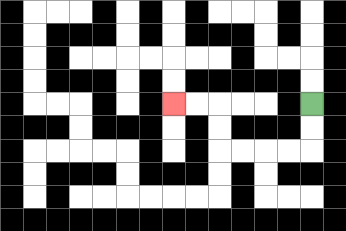{'start': '[13, 4]', 'end': '[7, 4]', 'path_directions': 'D,D,L,L,L,L,U,U,L,L', 'path_coordinates': '[[13, 4], [13, 5], [13, 6], [12, 6], [11, 6], [10, 6], [9, 6], [9, 5], [9, 4], [8, 4], [7, 4]]'}